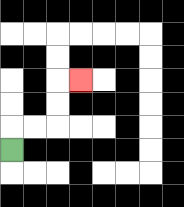{'start': '[0, 6]', 'end': '[3, 3]', 'path_directions': 'U,R,R,U,U,R', 'path_coordinates': '[[0, 6], [0, 5], [1, 5], [2, 5], [2, 4], [2, 3], [3, 3]]'}